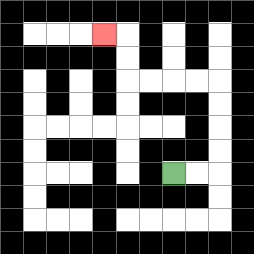{'start': '[7, 7]', 'end': '[4, 1]', 'path_directions': 'R,R,U,U,U,U,L,L,L,L,U,U,L', 'path_coordinates': '[[7, 7], [8, 7], [9, 7], [9, 6], [9, 5], [9, 4], [9, 3], [8, 3], [7, 3], [6, 3], [5, 3], [5, 2], [5, 1], [4, 1]]'}